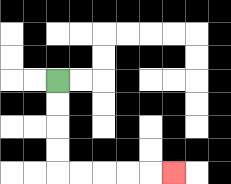{'start': '[2, 3]', 'end': '[7, 7]', 'path_directions': 'D,D,D,D,R,R,R,R,R', 'path_coordinates': '[[2, 3], [2, 4], [2, 5], [2, 6], [2, 7], [3, 7], [4, 7], [5, 7], [6, 7], [7, 7]]'}